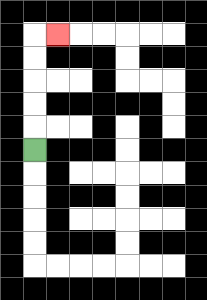{'start': '[1, 6]', 'end': '[2, 1]', 'path_directions': 'U,U,U,U,U,R', 'path_coordinates': '[[1, 6], [1, 5], [1, 4], [1, 3], [1, 2], [1, 1], [2, 1]]'}